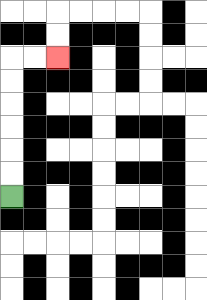{'start': '[0, 8]', 'end': '[2, 2]', 'path_directions': 'U,U,U,U,U,U,R,R', 'path_coordinates': '[[0, 8], [0, 7], [0, 6], [0, 5], [0, 4], [0, 3], [0, 2], [1, 2], [2, 2]]'}